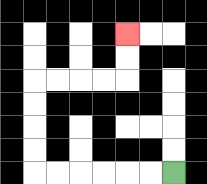{'start': '[7, 7]', 'end': '[5, 1]', 'path_directions': 'L,L,L,L,L,L,U,U,U,U,R,R,R,R,U,U', 'path_coordinates': '[[7, 7], [6, 7], [5, 7], [4, 7], [3, 7], [2, 7], [1, 7], [1, 6], [1, 5], [1, 4], [1, 3], [2, 3], [3, 3], [4, 3], [5, 3], [5, 2], [5, 1]]'}